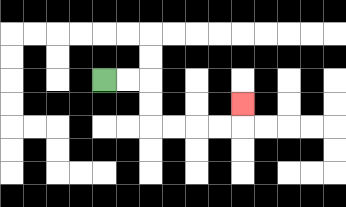{'start': '[4, 3]', 'end': '[10, 4]', 'path_directions': 'R,R,D,D,R,R,R,R,U', 'path_coordinates': '[[4, 3], [5, 3], [6, 3], [6, 4], [6, 5], [7, 5], [8, 5], [9, 5], [10, 5], [10, 4]]'}